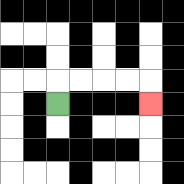{'start': '[2, 4]', 'end': '[6, 4]', 'path_directions': 'U,R,R,R,R,D', 'path_coordinates': '[[2, 4], [2, 3], [3, 3], [4, 3], [5, 3], [6, 3], [6, 4]]'}